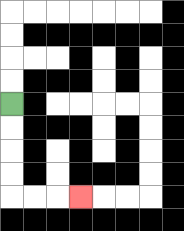{'start': '[0, 4]', 'end': '[3, 8]', 'path_directions': 'D,D,D,D,R,R,R', 'path_coordinates': '[[0, 4], [0, 5], [0, 6], [0, 7], [0, 8], [1, 8], [2, 8], [3, 8]]'}